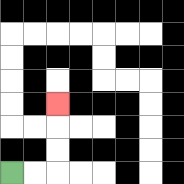{'start': '[0, 7]', 'end': '[2, 4]', 'path_directions': 'R,R,U,U,U', 'path_coordinates': '[[0, 7], [1, 7], [2, 7], [2, 6], [2, 5], [2, 4]]'}